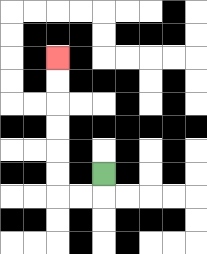{'start': '[4, 7]', 'end': '[2, 2]', 'path_directions': 'D,L,L,U,U,U,U,U,U', 'path_coordinates': '[[4, 7], [4, 8], [3, 8], [2, 8], [2, 7], [2, 6], [2, 5], [2, 4], [2, 3], [2, 2]]'}